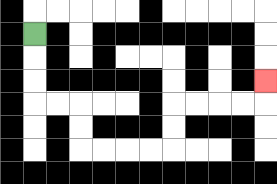{'start': '[1, 1]', 'end': '[11, 3]', 'path_directions': 'D,D,D,R,R,D,D,R,R,R,R,U,U,R,R,R,R,U', 'path_coordinates': '[[1, 1], [1, 2], [1, 3], [1, 4], [2, 4], [3, 4], [3, 5], [3, 6], [4, 6], [5, 6], [6, 6], [7, 6], [7, 5], [7, 4], [8, 4], [9, 4], [10, 4], [11, 4], [11, 3]]'}